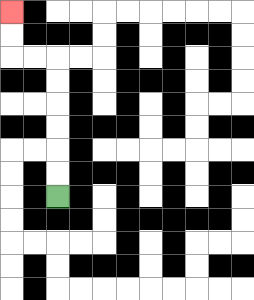{'start': '[2, 8]', 'end': '[0, 0]', 'path_directions': 'U,U,U,U,U,U,L,L,U,U', 'path_coordinates': '[[2, 8], [2, 7], [2, 6], [2, 5], [2, 4], [2, 3], [2, 2], [1, 2], [0, 2], [0, 1], [0, 0]]'}